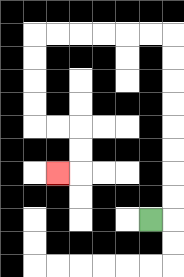{'start': '[6, 9]', 'end': '[2, 7]', 'path_directions': 'R,U,U,U,U,U,U,U,U,L,L,L,L,L,L,D,D,D,D,R,R,D,D,L', 'path_coordinates': '[[6, 9], [7, 9], [7, 8], [7, 7], [7, 6], [7, 5], [7, 4], [7, 3], [7, 2], [7, 1], [6, 1], [5, 1], [4, 1], [3, 1], [2, 1], [1, 1], [1, 2], [1, 3], [1, 4], [1, 5], [2, 5], [3, 5], [3, 6], [3, 7], [2, 7]]'}